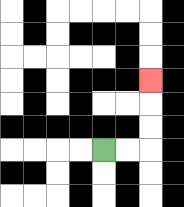{'start': '[4, 6]', 'end': '[6, 3]', 'path_directions': 'R,R,U,U,U', 'path_coordinates': '[[4, 6], [5, 6], [6, 6], [6, 5], [6, 4], [6, 3]]'}